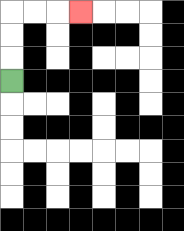{'start': '[0, 3]', 'end': '[3, 0]', 'path_directions': 'U,U,U,R,R,R', 'path_coordinates': '[[0, 3], [0, 2], [0, 1], [0, 0], [1, 0], [2, 0], [3, 0]]'}